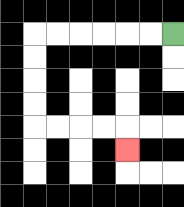{'start': '[7, 1]', 'end': '[5, 6]', 'path_directions': 'L,L,L,L,L,L,D,D,D,D,R,R,R,R,D', 'path_coordinates': '[[7, 1], [6, 1], [5, 1], [4, 1], [3, 1], [2, 1], [1, 1], [1, 2], [1, 3], [1, 4], [1, 5], [2, 5], [3, 5], [4, 5], [5, 5], [5, 6]]'}